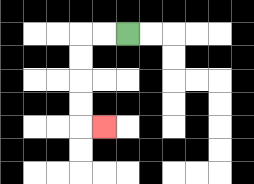{'start': '[5, 1]', 'end': '[4, 5]', 'path_directions': 'L,L,D,D,D,D,R', 'path_coordinates': '[[5, 1], [4, 1], [3, 1], [3, 2], [3, 3], [3, 4], [3, 5], [4, 5]]'}